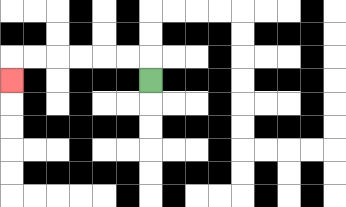{'start': '[6, 3]', 'end': '[0, 3]', 'path_directions': 'U,L,L,L,L,L,L,D', 'path_coordinates': '[[6, 3], [6, 2], [5, 2], [4, 2], [3, 2], [2, 2], [1, 2], [0, 2], [0, 3]]'}